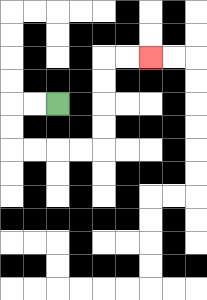{'start': '[2, 4]', 'end': '[6, 2]', 'path_directions': 'L,L,D,D,R,R,R,R,U,U,U,U,R,R', 'path_coordinates': '[[2, 4], [1, 4], [0, 4], [0, 5], [0, 6], [1, 6], [2, 6], [3, 6], [4, 6], [4, 5], [4, 4], [4, 3], [4, 2], [5, 2], [6, 2]]'}